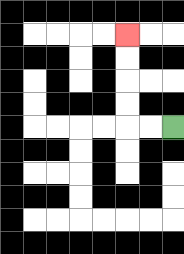{'start': '[7, 5]', 'end': '[5, 1]', 'path_directions': 'L,L,U,U,U,U', 'path_coordinates': '[[7, 5], [6, 5], [5, 5], [5, 4], [5, 3], [5, 2], [5, 1]]'}